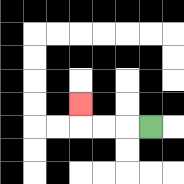{'start': '[6, 5]', 'end': '[3, 4]', 'path_directions': 'L,L,L,U', 'path_coordinates': '[[6, 5], [5, 5], [4, 5], [3, 5], [3, 4]]'}